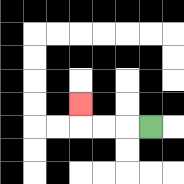{'start': '[6, 5]', 'end': '[3, 4]', 'path_directions': 'L,L,L,U', 'path_coordinates': '[[6, 5], [5, 5], [4, 5], [3, 5], [3, 4]]'}